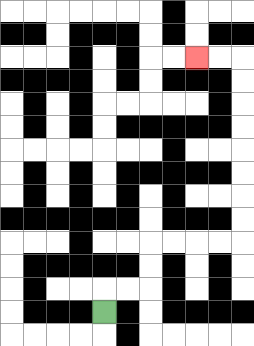{'start': '[4, 13]', 'end': '[8, 2]', 'path_directions': 'U,R,R,U,U,R,R,R,R,U,U,U,U,U,U,U,U,L,L', 'path_coordinates': '[[4, 13], [4, 12], [5, 12], [6, 12], [6, 11], [6, 10], [7, 10], [8, 10], [9, 10], [10, 10], [10, 9], [10, 8], [10, 7], [10, 6], [10, 5], [10, 4], [10, 3], [10, 2], [9, 2], [8, 2]]'}